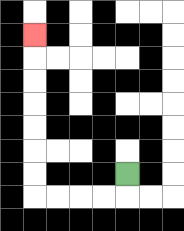{'start': '[5, 7]', 'end': '[1, 1]', 'path_directions': 'D,L,L,L,L,U,U,U,U,U,U,U', 'path_coordinates': '[[5, 7], [5, 8], [4, 8], [3, 8], [2, 8], [1, 8], [1, 7], [1, 6], [1, 5], [1, 4], [1, 3], [1, 2], [1, 1]]'}